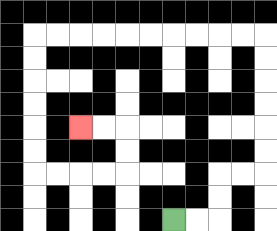{'start': '[7, 9]', 'end': '[3, 5]', 'path_directions': 'R,R,U,U,R,R,U,U,U,U,U,U,L,L,L,L,L,L,L,L,L,L,D,D,D,D,D,D,R,R,R,R,U,U,L,L', 'path_coordinates': '[[7, 9], [8, 9], [9, 9], [9, 8], [9, 7], [10, 7], [11, 7], [11, 6], [11, 5], [11, 4], [11, 3], [11, 2], [11, 1], [10, 1], [9, 1], [8, 1], [7, 1], [6, 1], [5, 1], [4, 1], [3, 1], [2, 1], [1, 1], [1, 2], [1, 3], [1, 4], [1, 5], [1, 6], [1, 7], [2, 7], [3, 7], [4, 7], [5, 7], [5, 6], [5, 5], [4, 5], [3, 5]]'}